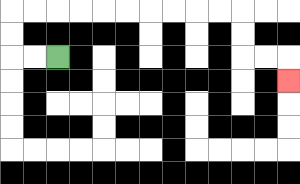{'start': '[2, 2]', 'end': '[12, 3]', 'path_directions': 'L,L,U,U,R,R,R,R,R,R,R,R,R,R,D,D,R,R,D', 'path_coordinates': '[[2, 2], [1, 2], [0, 2], [0, 1], [0, 0], [1, 0], [2, 0], [3, 0], [4, 0], [5, 0], [6, 0], [7, 0], [8, 0], [9, 0], [10, 0], [10, 1], [10, 2], [11, 2], [12, 2], [12, 3]]'}